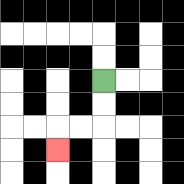{'start': '[4, 3]', 'end': '[2, 6]', 'path_directions': 'D,D,L,L,D', 'path_coordinates': '[[4, 3], [4, 4], [4, 5], [3, 5], [2, 5], [2, 6]]'}